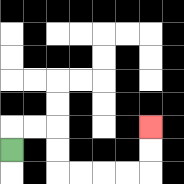{'start': '[0, 6]', 'end': '[6, 5]', 'path_directions': 'U,R,R,D,D,R,R,R,R,U,U', 'path_coordinates': '[[0, 6], [0, 5], [1, 5], [2, 5], [2, 6], [2, 7], [3, 7], [4, 7], [5, 7], [6, 7], [6, 6], [6, 5]]'}